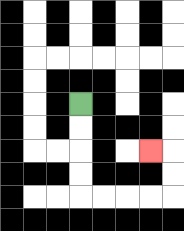{'start': '[3, 4]', 'end': '[6, 6]', 'path_directions': 'D,D,D,D,R,R,R,R,U,U,L', 'path_coordinates': '[[3, 4], [3, 5], [3, 6], [3, 7], [3, 8], [4, 8], [5, 8], [6, 8], [7, 8], [7, 7], [7, 6], [6, 6]]'}